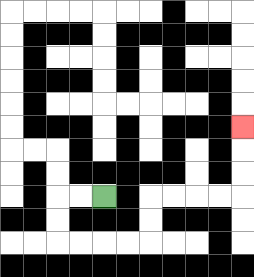{'start': '[4, 8]', 'end': '[10, 5]', 'path_directions': 'L,L,D,D,R,R,R,R,U,U,R,R,R,R,U,U,U', 'path_coordinates': '[[4, 8], [3, 8], [2, 8], [2, 9], [2, 10], [3, 10], [4, 10], [5, 10], [6, 10], [6, 9], [6, 8], [7, 8], [8, 8], [9, 8], [10, 8], [10, 7], [10, 6], [10, 5]]'}